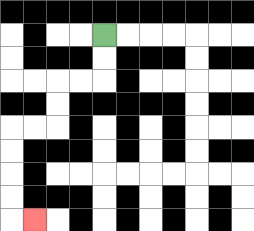{'start': '[4, 1]', 'end': '[1, 9]', 'path_directions': 'D,D,L,L,D,D,L,L,D,D,D,D,R', 'path_coordinates': '[[4, 1], [4, 2], [4, 3], [3, 3], [2, 3], [2, 4], [2, 5], [1, 5], [0, 5], [0, 6], [0, 7], [0, 8], [0, 9], [1, 9]]'}